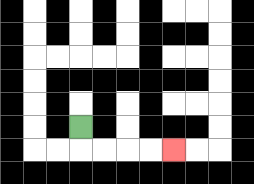{'start': '[3, 5]', 'end': '[7, 6]', 'path_directions': 'D,R,R,R,R', 'path_coordinates': '[[3, 5], [3, 6], [4, 6], [5, 6], [6, 6], [7, 6]]'}